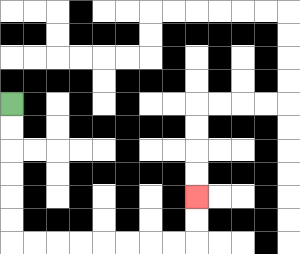{'start': '[0, 4]', 'end': '[8, 8]', 'path_directions': 'D,D,D,D,D,D,R,R,R,R,R,R,R,R,U,U', 'path_coordinates': '[[0, 4], [0, 5], [0, 6], [0, 7], [0, 8], [0, 9], [0, 10], [1, 10], [2, 10], [3, 10], [4, 10], [5, 10], [6, 10], [7, 10], [8, 10], [8, 9], [8, 8]]'}